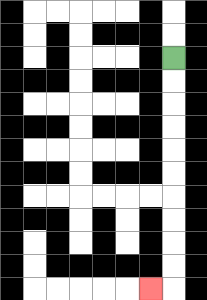{'start': '[7, 2]', 'end': '[6, 12]', 'path_directions': 'D,D,D,D,D,D,D,D,D,D,L', 'path_coordinates': '[[7, 2], [7, 3], [7, 4], [7, 5], [7, 6], [7, 7], [7, 8], [7, 9], [7, 10], [7, 11], [7, 12], [6, 12]]'}